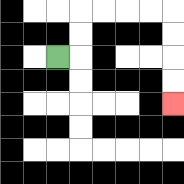{'start': '[2, 2]', 'end': '[7, 4]', 'path_directions': 'R,U,U,R,R,R,R,D,D,D,D', 'path_coordinates': '[[2, 2], [3, 2], [3, 1], [3, 0], [4, 0], [5, 0], [6, 0], [7, 0], [7, 1], [7, 2], [7, 3], [7, 4]]'}